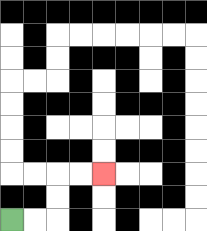{'start': '[0, 9]', 'end': '[4, 7]', 'path_directions': 'R,R,U,U,R,R', 'path_coordinates': '[[0, 9], [1, 9], [2, 9], [2, 8], [2, 7], [3, 7], [4, 7]]'}